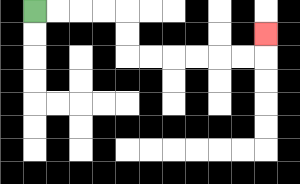{'start': '[1, 0]', 'end': '[11, 1]', 'path_directions': 'R,R,R,R,D,D,R,R,R,R,R,R,U', 'path_coordinates': '[[1, 0], [2, 0], [3, 0], [4, 0], [5, 0], [5, 1], [5, 2], [6, 2], [7, 2], [8, 2], [9, 2], [10, 2], [11, 2], [11, 1]]'}